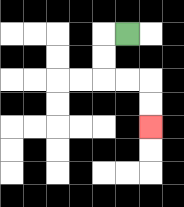{'start': '[5, 1]', 'end': '[6, 5]', 'path_directions': 'L,D,D,R,R,D,D', 'path_coordinates': '[[5, 1], [4, 1], [4, 2], [4, 3], [5, 3], [6, 3], [6, 4], [6, 5]]'}